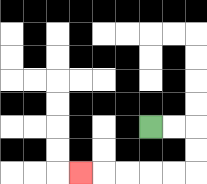{'start': '[6, 5]', 'end': '[3, 7]', 'path_directions': 'R,R,D,D,L,L,L,L,L', 'path_coordinates': '[[6, 5], [7, 5], [8, 5], [8, 6], [8, 7], [7, 7], [6, 7], [5, 7], [4, 7], [3, 7]]'}